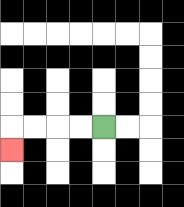{'start': '[4, 5]', 'end': '[0, 6]', 'path_directions': 'L,L,L,L,D', 'path_coordinates': '[[4, 5], [3, 5], [2, 5], [1, 5], [0, 5], [0, 6]]'}